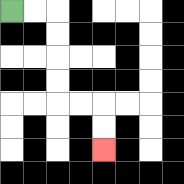{'start': '[0, 0]', 'end': '[4, 6]', 'path_directions': 'R,R,D,D,D,D,R,R,D,D', 'path_coordinates': '[[0, 0], [1, 0], [2, 0], [2, 1], [2, 2], [2, 3], [2, 4], [3, 4], [4, 4], [4, 5], [4, 6]]'}